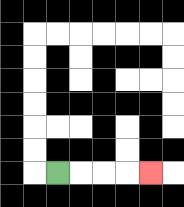{'start': '[2, 7]', 'end': '[6, 7]', 'path_directions': 'R,R,R,R', 'path_coordinates': '[[2, 7], [3, 7], [4, 7], [5, 7], [6, 7]]'}